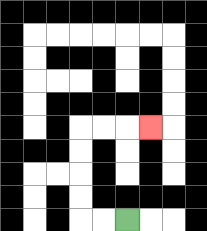{'start': '[5, 9]', 'end': '[6, 5]', 'path_directions': 'L,L,U,U,U,U,R,R,R', 'path_coordinates': '[[5, 9], [4, 9], [3, 9], [3, 8], [3, 7], [3, 6], [3, 5], [4, 5], [5, 5], [6, 5]]'}